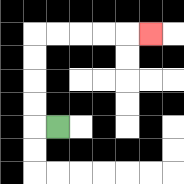{'start': '[2, 5]', 'end': '[6, 1]', 'path_directions': 'L,U,U,U,U,R,R,R,R,R', 'path_coordinates': '[[2, 5], [1, 5], [1, 4], [1, 3], [1, 2], [1, 1], [2, 1], [3, 1], [4, 1], [5, 1], [6, 1]]'}